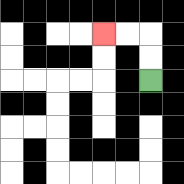{'start': '[6, 3]', 'end': '[4, 1]', 'path_directions': 'U,U,L,L', 'path_coordinates': '[[6, 3], [6, 2], [6, 1], [5, 1], [4, 1]]'}